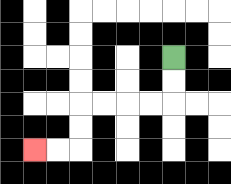{'start': '[7, 2]', 'end': '[1, 6]', 'path_directions': 'D,D,L,L,L,L,D,D,L,L', 'path_coordinates': '[[7, 2], [7, 3], [7, 4], [6, 4], [5, 4], [4, 4], [3, 4], [3, 5], [3, 6], [2, 6], [1, 6]]'}